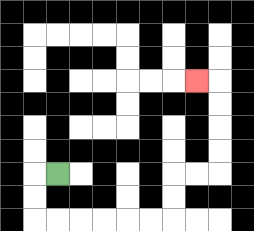{'start': '[2, 7]', 'end': '[8, 3]', 'path_directions': 'L,D,D,R,R,R,R,R,R,U,U,R,R,U,U,U,U,L', 'path_coordinates': '[[2, 7], [1, 7], [1, 8], [1, 9], [2, 9], [3, 9], [4, 9], [5, 9], [6, 9], [7, 9], [7, 8], [7, 7], [8, 7], [9, 7], [9, 6], [9, 5], [9, 4], [9, 3], [8, 3]]'}